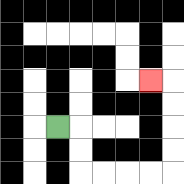{'start': '[2, 5]', 'end': '[6, 3]', 'path_directions': 'R,D,D,R,R,R,R,U,U,U,U,L', 'path_coordinates': '[[2, 5], [3, 5], [3, 6], [3, 7], [4, 7], [5, 7], [6, 7], [7, 7], [7, 6], [7, 5], [7, 4], [7, 3], [6, 3]]'}